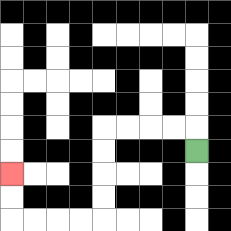{'start': '[8, 6]', 'end': '[0, 7]', 'path_directions': 'U,L,L,L,L,D,D,D,D,L,L,L,L,U,U', 'path_coordinates': '[[8, 6], [8, 5], [7, 5], [6, 5], [5, 5], [4, 5], [4, 6], [4, 7], [4, 8], [4, 9], [3, 9], [2, 9], [1, 9], [0, 9], [0, 8], [0, 7]]'}